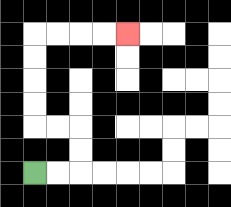{'start': '[1, 7]', 'end': '[5, 1]', 'path_directions': 'R,R,U,U,L,L,U,U,U,U,R,R,R,R', 'path_coordinates': '[[1, 7], [2, 7], [3, 7], [3, 6], [3, 5], [2, 5], [1, 5], [1, 4], [1, 3], [1, 2], [1, 1], [2, 1], [3, 1], [4, 1], [5, 1]]'}